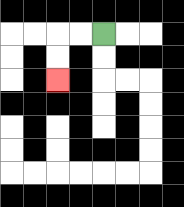{'start': '[4, 1]', 'end': '[2, 3]', 'path_directions': 'L,L,D,D', 'path_coordinates': '[[4, 1], [3, 1], [2, 1], [2, 2], [2, 3]]'}